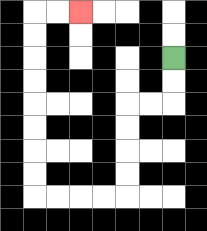{'start': '[7, 2]', 'end': '[3, 0]', 'path_directions': 'D,D,L,L,D,D,D,D,L,L,L,L,U,U,U,U,U,U,U,U,R,R', 'path_coordinates': '[[7, 2], [7, 3], [7, 4], [6, 4], [5, 4], [5, 5], [5, 6], [5, 7], [5, 8], [4, 8], [3, 8], [2, 8], [1, 8], [1, 7], [1, 6], [1, 5], [1, 4], [1, 3], [1, 2], [1, 1], [1, 0], [2, 0], [3, 0]]'}